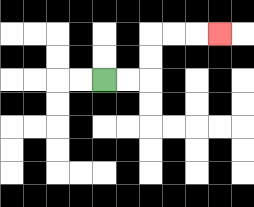{'start': '[4, 3]', 'end': '[9, 1]', 'path_directions': 'R,R,U,U,R,R,R', 'path_coordinates': '[[4, 3], [5, 3], [6, 3], [6, 2], [6, 1], [7, 1], [8, 1], [9, 1]]'}